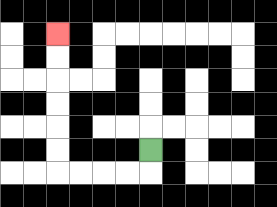{'start': '[6, 6]', 'end': '[2, 1]', 'path_directions': 'D,L,L,L,L,U,U,U,U,U,U', 'path_coordinates': '[[6, 6], [6, 7], [5, 7], [4, 7], [3, 7], [2, 7], [2, 6], [2, 5], [2, 4], [2, 3], [2, 2], [2, 1]]'}